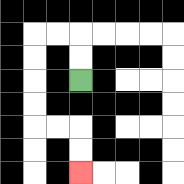{'start': '[3, 3]', 'end': '[3, 7]', 'path_directions': 'U,U,L,L,D,D,D,D,R,R,D,D', 'path_coordinates': '[[3, 3], [3, 2], [3, 1], [2, 1], [1, 1], [1, 2], [1, 3], [1, 4], [1, 5], [2, 5], [3, 5], [3, 6], [3, 7]]'}